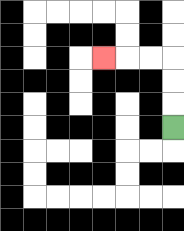{'start': '[7, 5]', 'end': '[4, 2]', 'path_directions': 'U,U,U,L,L,L', 'path_coordinates': '[[7, 5], [7, 4], [7, 3], [7, 2], [6, 2], [5, 2], [4, 2]]'}